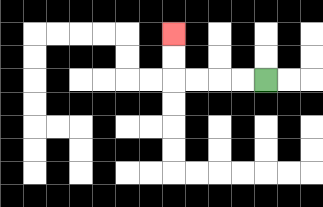{'start': '[11, 3]', 'end': '[7, 1]', 'path_directions': 'L,L,L,L,U,U', 'path_coordinates': '[[11, 3], [10, 3], [9, 3], [8, 3], [7, 3], [7, 2], [7, 1]]'}